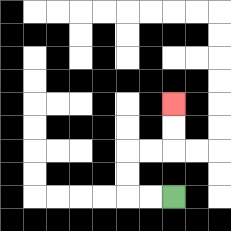{'start': '[7, 8]', 'end': '[7, 4]', 'path_directions': 'L,L,U,U,R,R,U,U', 'path_coordinates': '[[7, 8], [6, 8], [5, 8], [5, 7], [5, 6], [6, 6], [7, 6], [7, 5], [7, 4]]'}